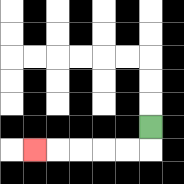{'start': '[6, 5]', 'end': '[1, 6]', 'path_directions': 'D,L,L,L,L,L', 'path_coordinates': '[[6, 5], [6, 6], [5, 6], [4, 6], [3, 6], [2, 6], [1, 6]]'}